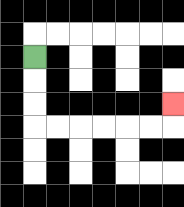{'start': '[1, 2]', 'end': '[7, 4]', 'path_directions': 'D,D,D,R,R,R,R,R,R,U', 'path_coordinates': '[[1, 2], [1, 3], [1, 4], [1, 5], [2, 5], [3, 5], [4, 5], [5, 5], [6, 5], [7, 5], [7, 4]]'}